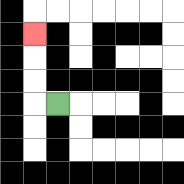{'start': '[2, 4]', 'end': '[1, 1]', 'path_directions': 'L,U,U,U', 'path_coordinates': '[[2, 4], [1, 4], [1, 3], [1, 2], [1, 1]]'}